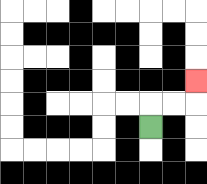{'start': '[6, 5]', 'end': '[8, 3]', 'path_directions': 'U,R,R,U', 'path_coordinates': '[[6, 5], [6, 4], [7, 4], [8, 4], [8, 3]]'}